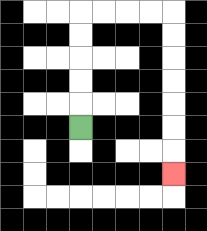{'start': '[3, 5]', 'end': '[7, 7]', 'path_directions': 'U,U,U,U,U,R,R,R,R,D,D,D,D,D,D,D', 'path_coordinates': '[[3, 5], [3, 4], [3, 3], [3, 2], [3, 1], [3, 0], [4, 0], [5, 0], [6, 0], [7, 0], [7, 1], [7, 2], [7, 3], [7, 4], [7, 5], [7, 6], [7, 7]]'}